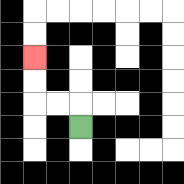{'start': '[3, 5]', 'end': '[1, 2]', 'path_directions': 'U,L,L,U,U', 'path_coordinates': '[[3, 5], [3, 4], [2, 4], [1, 4], [1, 3], [1, 2]]'}